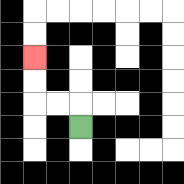{'start': '[3, 5]', 'end': '[1, 2]', 'path_directions': 'U,L,L,U,U', 'path_coordinates': '[[3, 5], [3, 4], [2, 4], [1, 4], [1, 3], [1, 2]]'}